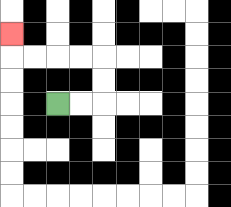{'start': '[2, 4]', 'end': '[0, 1]', 'path_directions': 'R,R,U,U,L,L,L,L,U', 'path_coordinates': '[[2, 4], [3, 4], [4, 4], [4, 3], [4, 2], [3, 2], [2, 2], [1, 2], [0, 2], [0, 1]]'}